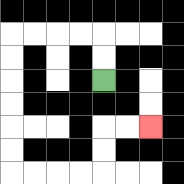{'start': '[4, 3]', 'end': '[6, 5]', 'path_directions': 'U,U,L,L,L,L,D,D,D,D,D,D,R,R,R,R,U,U,R,R', 'path_coordinates': '[[4, 3], [4, 2], [4, 1], [3, 1], [2, 1], [1, 1], [0, 1], [0, 2], [0, 3], [0, 4], [0, 5], [0, 6], [0, 7], [1, 7], [2, 7], [3, 7], [4, 7], [4, 6], [4, 5], [5, 5], [6, 5]]'}